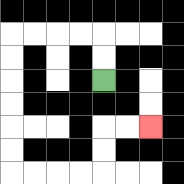{'start': '[4, 3]', 'end': '[6, 5]', 'path_directions': 'U,U,L,L,L,L,D,D,D,D,D,D,R,R,R,R,U,U,R,R', 'path_coordinates': '[[4, 3], [4, 2], [4, 1], [3, 1], [2, 1], [1, 1], [0, 1], [0, 2], [0, 3], [0, 4], [0, 5], [0, 6], [0, 7], [1, 7], [2, 7], [3, 7], [4, 7], [4, 6], [4, 5], [5, 5], [6, 5]]'}